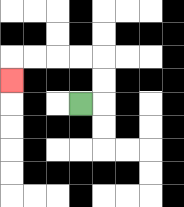{'start': '[3, 4]', 'end': '[0, 3]', 'path_directions': 'R,U,U,L,L,L,L,D', 'path_coordinates': '[[3, 4], [4, 4], [4, 3], [4, 2], [3, 2], [2, 2], [1, 2], [0, 2], [0, 3]]'}